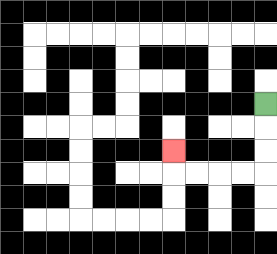{'start': '[11, 4]', 'end': '[7, 6]', 'path_directions': 'D,D,D,L,L,L,L,U', 'path_coordinates': '[[11, 4], [11, 5], [11, 6], [11, 7], [10, 7], [9, 7], [8, 7], [7, 7], [7, 6]]'}